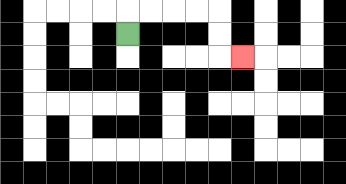{'start': '[5, 1]', 'end': '[10, 2]', 'path_directions': 'U,R,R,R,R,D,D,R', 'path_coordinates': '[[5, 1], [5, 0], [6, 0], [7, 0], [8, 0], [9, 0], [9, 1], [9, 2], [10, 2]]'}